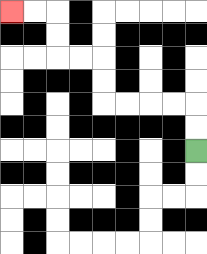{'start': '[8, 6]', 'end': '[0, 0]', 'path_directions': 'U,U,L,L,L,L,U,U,L,L,U,U,L,L', 'path_coordinates': '[[8, 6], [8, 5], [8, 4], [7, 4], [6, 4], [5, 4], [4, 4], [4, 3], [4, 2], [3, 2], [2, 2], [2, 1], [2, 0], [1, 0], [0, 0]]'}